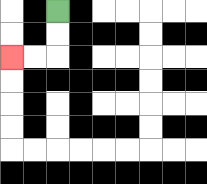{'start': '[2, 0]', 'end': '[0, 2]', 'path_directions': 'D,D,L,L', 'path_coordinates': '[[2, 0], [2, 1], [2, 2], [1, 2], [0, 2]]'}